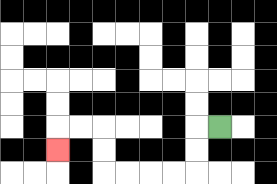{'start': '[9, 5]', 'end': '[2, 6]', 'path_directions': 'L,D,D,L,L,L,L,U,U,L,L,D', 'path_coordinates': '[[9, 5], [8, 5], [8, 6], [8, 7], [7, 7], [6, 7], [5, 7], [4, 7], [4, 6], [4, 5], [3, 5], [2, 5], [2, 6]]'}